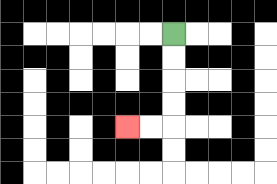{'start': '[7, 1]', 'end': '[5, 5]', 'path_directions': 'D,D,D,D,L,L', 'path_coordinates': '[[7, 1], [7, 2], [7, 3], [7, 4], [7, 5], [6, 5], [5, 5]]'}